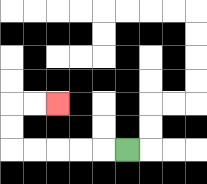{'start': '[5, 6]', 'end': '[2, 4]', 'path_directions': 'L,L,L,L,L,U,U,R,R', 'path_coordinates': '[[5, 6], [4, 6], [3, 6], [2, 6], [1, 6], [0, 6], [0, 5], [0, 4], [1, 4], [2, 4]]'}